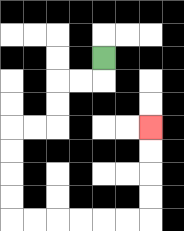{'start': '[4, 2]', 'end': '[6, 5]', 'path_directions': 'D,L,L,D,D,L,L,D,D,D,D,R,R,R,R,R,R,U,U,U,U', 'path_coordinates': '[[4, 2], [4, 3], [3, 3], [2, 3], [2, 4], [2, 5], [1, 5], [0, 5], [0, 6], [0, 7], [0, 8], [0, 9], [1, 9], [2, 9], [3, 9], [4, 9], [5, 9], [6, 9], [6, 8], [6, 7], [6, 6], [6, 5]]'}